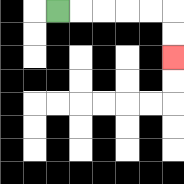{'start': '[2, 0]', 'end': '[7, 2]', 'path_directions': 'R,R,R,R,R,D,D', 'path_coordinates': '[[2, 0], [3, 0], [4, 0], [5, 0], [6, 0], [7, 0], [7, 1], [7, 2]]'}